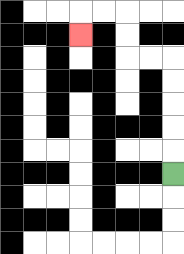{'start': '[7, 7]', 'end': '[3, 1]', 'path_directions': 'U,U,U,U,U,L,L,U,U,L,L,D', 'path_coordinates': '[[7, 7], [7, 6], [7, 5], [7, 4], [7, 3], [7, 2], [6, 2], [5, 2], [5, 1], [5, 0], [4, 0], [3, 0], [3, 1]]'}